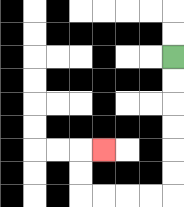{'start': '[7, 2]', 'end': '[4, 6]', 'path_directions': 'D,D,D,D,D,D,L,L,L,L,U,U,R', 'path_coordinates': '[[7, 2], [7, 3], [7, 4], [7, 5], [7, 6], [7, 7], [7, 8], [6, 8], [5, 8], [4, 8], [3, 8], [3, 7], [3, 6], [4, 6]]'}